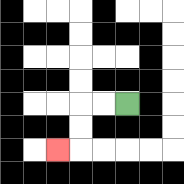{'start': '[5, 4]', 'end': '[2, 6]', 'path_directions': 'L,L,D,D,L', 'path_coordinates': '[[5, 4], [4, 4], [3, 4], [3, 5], [3, 6], [2, 6]]'}